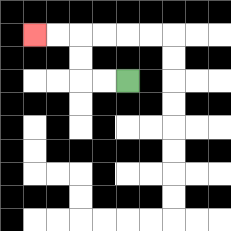{'start': '[5, 3]', 'end': '[1, 1]', 'path_directions': 'L,L,U,U,L,L', 'path_coordinates': '[[5, 3], [4, 3], [3, 3], [3, 2], [3, 1], [2, 1], [1, 1]]'}